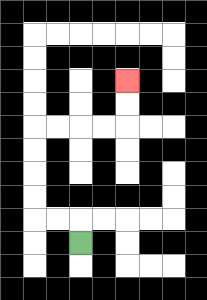{'start': '[3, 10]', 'end': '[5, 3]', 'path_directions': 'U,L,L,U,U,U,U,R,R,R,R,U,U', 'path_coordinates': '[[3, 10], [3, 9], [2, 9], [1, 9], [1, 8], [1, 7], [1, 6], [1, 5], [2, 5], [3, 5], [4, 5], [5, 5], [5, 4], [5, 3]]'}